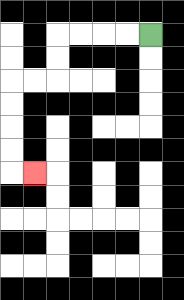{'start': '[6, 1]', 'end': '[1, 7]', 'path_directions': 'L,L,L,L,D,D,L,L,D,D,D,D,R', 'path_coordinates': '[[6, 1], [5, 1], [4, 1], [3, 1], [2, 1], [2, 2], [2, 3], [1, 3], [0, 3], [0, 4], [0, 5], [0, 6], [0, 7], [1, 7]]'}